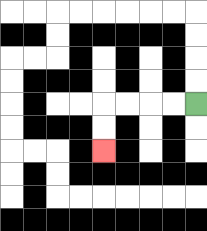{'start': '[8, 4]', 'end': '[4, 6]', 'path_directions': 'L,L,L,L,D,D', 'path_coordinates': '[[8, 4], [7, 4], [6, 4], [5, 4], [4, 4], [4, 5], [4, 6]]'}